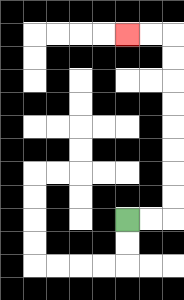{'start': '[5, 9]', 'end': '[5, 1]', 'path_directions': 'R,R,U,U,U,U,U,U,U,U,L,L', 'path_coordinates': '[[5, 9], [6, 9], [7, 9], [7, 8], [7, 7], [7, 6], [7, 5], [7, 4], [7, 3], [7, 2], [7, 1], [6, 1], [5, 1]]'}